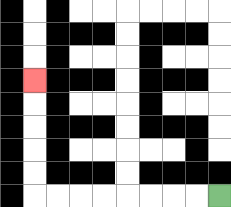{'start': '[9, 8]', 'end': '[1, 3]', 'path_directions': 'L,L,L,L,L,L,L,L,U,U,U,U,U', 'path_coordinates': '[[9, 8], [8, 8], [7, 8], [6, 8], [5, 8], [4, 8], [3, 8], [2, 8], [1, 8], [1, 7], [1, 6], [1, 5], [1, 4], [1, 3]]'}